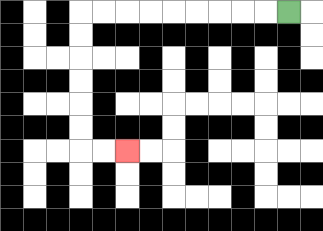{'start': '[12, 0]', 'end': '[5, 6]', 'path_directions': 'L,L,L,L,L,L,L,L,L,D,D,D,D,D,D,R,R', 'path_coordinates': '[[12, 0], [11, 0], [10, 0], [9, 0], [8, 0], [7, 0], [6, 0], [5, 0], [4, 0], [3, 0], [3, 1], [3, 2], [3, 3], [3, 4], [3, 5], [3, 6], [4, 6], [5, 6]]'}